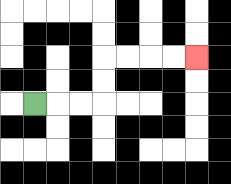{'start': '[1, 4]', 'end': '[8, 2]', 'path_directions': 'R,R,R,U,U,R,R,R,R', 'path_coordinates': '[[1, 4], [2, 4], [3, 4], [4, 4], [4, 3], [4, 2], [5, 2], [6, 2], [7, 2], [8, 2]]'}